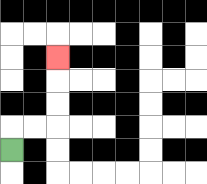{'start': '[0, 6]', 'end': '[2, 2]', 'path_directions': 'U,R,R,U,U,U', 'path_coordinates': '[[0, 6], [0, 5], [1, 5], [2, 5], [2, 4], [2, 3], [2, 2]]'}